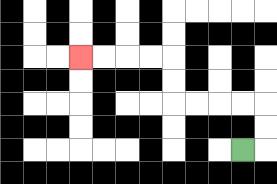{'start': '[10, 6]', 'end': '[3, 2]', 'path_directions': 'R,U,U,L,L,L,L,U,U,L,L,L,L', 'path_coordinates': '[[10, 6], [11, 6], [11, 5], [11, 4], [10, 4], [9, 4], [8, 4], [7, 4], [7, 3], [7, 2], [6, 2], [5, 2], [4, 2], [3, 2]]'}